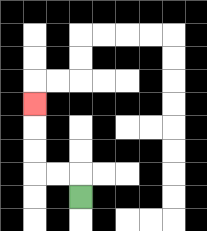{'start': '[3, 8]', 'end': '[1, 4]', 'path_directions': 'U,L,L,U,U,U', 'path_coordinates': '[[3, 8], [3, 7], [2, 7], [1, 7], [1, 6], [1, 5], [1, 4]]'}